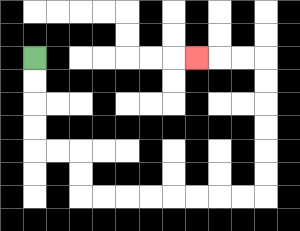{'start': '[1, 2]', 'end': '[8, 2]', 'path_directions': 'D,D,D,D,R,R,D,D,R,R,R,R,R,R,R,R,U,U,U,U,U,U,L,L,L', 'path_coordinates': '[[1, 2], [1, 3], [1, 4], [1, 5], [1, 6], [2, 6], [3, 6], [3, 7], [3, 8], [4, 8], [5, 8], [6, 8], [7, 8], [8, 8], [9, 8], [10, 8], [11, 8], [11, 7], [11, 6], [11, 5], [11, 4], [11, 3], [11, 2], [10, 2], [9, 2], [8, 2]]'}